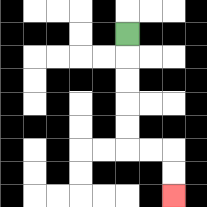{'start': '[5, 1]', 'end': '[7, 8]', 'path_directions': 'D,D,D,D,D,R,R,D,D', 'path_coordinates': '[[5, 1], [5, 2], [5, 3], [5, 4], [5, 5], [5, 6], [6, 6], [7, 6], [7, 7], [7, 8]]'}